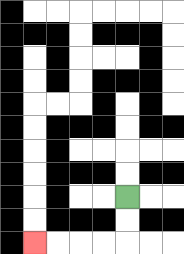{'start': '[5, 8]', 'end': '[1, 10]', 'path_directions': 'D,D,L,L,L,L', 'path_coordinates': '[[5, 8], [5, 9], [5, 10], [4, 10], [3, 10], [2, 10], [1, 10]]'}